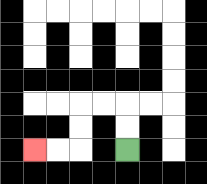{'start': '[5, 6]', 'end': '[1, 6]', 'path_directions': 'U,U,L,L,D,D,L,L', 'path_coordinates': '[[5, 6], [5, 5], [5, 4], [4, 4], [3, 4], [3, 5], [3, 6], [2, 6], [1, 6]]'}